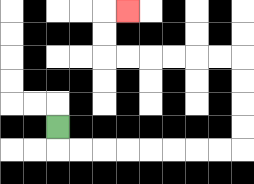{'start': '[2, 5]', 'end': '[5, 0]', 'path_directions': 'D,R,R,R,R,R,R,R,R,U,U,U,U,L,L,L,L,L,L,U,U,R', 'path_coordinates': '[[2, 5], [2, 6], [3, 6], [4, 6], [5, 6], [6, 6], [7, 6], [8, 6], [9, 6], [10, 6], [10, 5], [10, 4], [10, 3], [10, 2], [9, 2], [8, 2], [7, 2], [6, 2], [5, 2], [4, 2], [4, 1], [4, 0], [5, 0]]'}